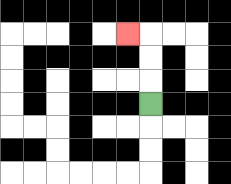{'start': '[6, 4]', 'end': '[5, 1]', 'path_directions': 'U,U,U,L', 'path_coordinates': '[[6, 4], [6, 3], [6, 2], [6, 1], [5, 1]]'}